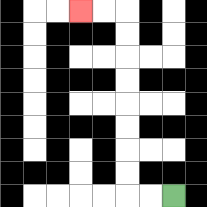{'start': '[7, 8]', 'end': '[3, 0]', 'path_directions': 'L,L,U,U,U,U,U,U,U,U,L,L', 'path_coordinates': '[[7, 8], [6, 8], [5, 8], [5, 7], [5, 6], [5, 5], [5, 4], [5, 3], [5, 2], [5, 1], [5, 0], [4, 0], [3, 0]]'}